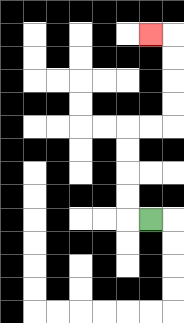{'start': '[6, 9]', 'end': '[6, 1]', 'path_directions': 'L,U,U,U,U,R,R,U,U,U,U,L', 'path_coordinates': '[[6, 9], [5, 9], [5, 8], [5, 7], [5, 6], [5, 5], [6, 5], [7, 5], [7, 4], [7, 3], [7, 2], [7, 1], [6, 1]]'}